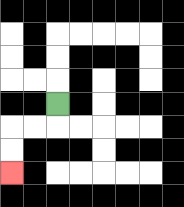{'start': '[2, 4]', 'end': '[0, 7]', 'path_directions': 'D,L,L,D,D', 'path_coordinates': '[[2, 4], [2, 5], [1, 5], [0, 5], [0, 6], [0, 7]]'}